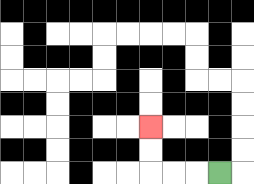{'start': '[9, 7]', 'end': '[6, 5]', 'path_directions': 'L,L,L,U,U', 'path_coordinates': '[[9, 7], [8, 7], [7, 7], [6, 7], [6, 6], [6, 5]]'}